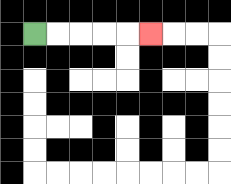{'start': '[1, 1]', 'end': '[6, 1]', 'path_directions': 'R,R,R,R,R', 'path_coordinates': '[[1, 1], [2, 1], [3, 1], [4, 1], [5, 1], [6, 1]]'}